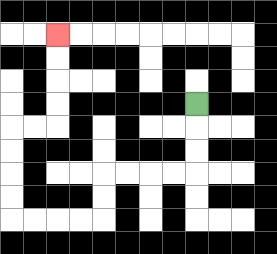{'start': '[8, 4]', 'end': '[2, 1]', 'path_directions': 'D,D,D,L,L,L,L,D,D,L,L,L,L,U,U,U,U,R,R,U,U,U,U', 'path_coordinates': '[[8, 4], [8, 5], [8, 6], [8, 7], [7, 7], [6, 7], [5, 7], [4, 7], [4, 8], [4, 9], [3, 9], [2, 9], [1, 9], [0, 9], [0, 8], [0, 7], [0, 6], [0, 5], [1, 5], [2, 5], [2, 4], [2, 3], [2, 2], [2, 1]]'}